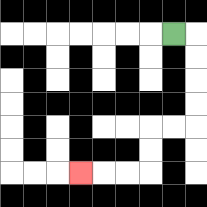{'start': '[7, 1]', 'end': '[3, 7]', 'path_directions': 'R,D,D,D,D,L,L,D,D,L,L,L', 'path_coordinates': '[[7, 1], [8, 1], [8, 2], [8, 3], [8, 4], [8, 5], [7, 5], [6, 5], [6, 6], [6, 7], [5, 7], [4, 7], [3, 7]]'}